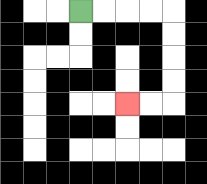{'start': '[3, 0]', 'end': '[5, 4]', 'path_directions': 'R,R,R,R,D,D,D,D,L,L', 'path_coordinates': '[[3, 0], [4, 0], [5, 0], [6, 0], [7, 0], [7, 1], [7, 2], [7, 3], [7, 4], [6, 4], [5, 4]]'}